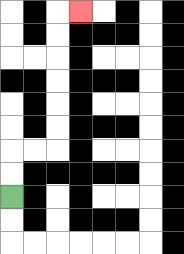{'start': '[0, 8]', 'end': '[3, 0]', 'path_directions': 'U,U,R,R,U,U,U,U,U,U,R', 'path_coordinates': '[[0, 8], [0, 7], [0, 6], [1, 6], [2, 6], [2, 5], [2, 4], [2, 3], [2, 2], [2, 1], [2, 0], [3, 0]]'}